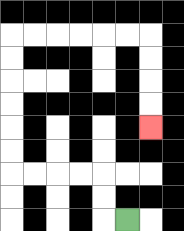{'start': '[5, 9]', 'end': '[6, 5]', 'path_directions': 'L,U,U,L,L,L,L,U,U,U,U,U,U,R,R,R,R,R,R,D,D,D,D', 'path_coordinates': '[[5, 9], [4, 9], [4, 8], [4, 7], [3, 7], [2, 7], [1, 7], [0, 7], [0, 6], [0, 5], [0, 4], [0, 3], [0, 2], [0, 1], [1, 1], [2, 1], [3, 1], [4, 1], [5, 1], [6, 1], [6, 2], [6, 3], [6, 4], [6, 5]]'}